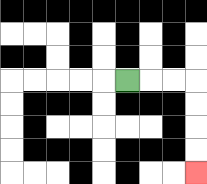{'start': '[5, 3]', 'end': '[8, 7]', 'path_directions': 'R,R,R,D,D,D,D', 'path_coordinates': '[[5, 3], [6, 3], [7, 3], [8, 3], [8, 4], [8, 5], [8, 6], [8, 7]]'}